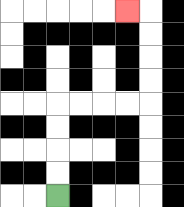{'start': '[2, 8]', 'end': '[5, 0]', 'path_directions': 'U,U,U,U,R,R,R,R,U,U,U,U,L', 'path_coordinates': '[[2, 8], [2, 7], [2, 6], [2, 5], [2, 4], [3, 4], [4, 4], [5, 4], [6, 4], [6, 3], [6, 2], [6, 1], [6, 0], [5, 0]]'}